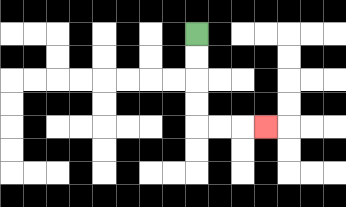{'start': '[8, 1]', 'end': '[11, 5]', 'path_directions': 'D,D,D,D,R,R,R', 'path_coordinates': '[[8, 1], [8, 2], [8, 3], [8, 4], [8, 5], [9, 5], [10, 5], [11, 5]]'}